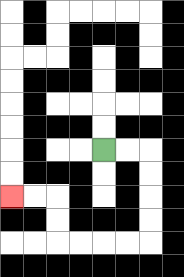{'start': '[4, 6]', 'end': '[0, 8]', 'path_directions': 'R,R,D,D,D,D,L,L,L,L,U,U,L,L', 'path_coordinates': '[[4, 6], [5, 6], [6, 6], [6, 7], [6, 8], [6, 9], [6, 10], [5, 10], [4, 10], [3, 10], [2, 10], [2, 9], [2, 8], [1, 8], [0, 8]]'}